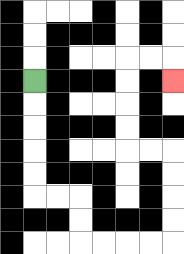{'start': '[1, 3]', 'end': '[7, 3]', 'path_directions': 'D,D,D,D,D,R,R,D,D,R,R,R,R,U,U,U,U,L,L,U,U,U,U,R,R,D', 'path_coordinates': '[[1, 3], [1, 4], [1, 5], [1, 6], [1, 7], [1, 8], [2, 8], [3, 8], [3, 9], [3, 10], [4, 10], [5, 10], [6, 10], [7, 10], [7, 9], [7, 8], [7, 7], [7, 6], [6, 6], [5, 6], [5, 5], [5, 4], [5, 3], [5, 2], [6, 2], [7, 2], [7, 3]]'}